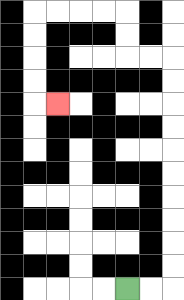{'start': '[5, 12]', 'end': '[2, 4]', 'path_directions': 'R,R,U,U,U,U,U,U,U,U,U,U,L,L,U,U,L,L,L,L,D,D,D,D,R', 'path_coordinates': '[[5, 12], [6, 12], [7, 12], [7, 11], [7, 10], [7, 9], [7, 8], [7, 7], [7, 6], [7, 5], [7, 4], [7, 3], [7, 2], [6, 2], [5, 2], [5, 1], [5, 0], [4, 0], [3, 0], [2, 0], [1, 0], [1, 1], [1, 2], [1, 3], [1, 4], [2, 4]]'}